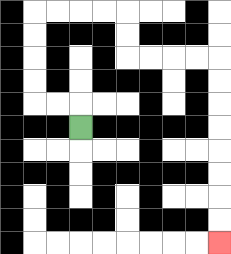{'start': '[3, 5]', 'end': '[9, 10]', 'path_directions': 'U,L,L,U,U,U,U,R,R,R,R,D,D,R,R,R,R,D,D,D,D,D,D,D,D', 'path_coordinates': '[[3, 5], [3, 4], [2, 4], [1, 4], [1, 3], [1, 2], [1, 1], [1, 0], [2, 0], [3, 0], [4, 0], [5, 0], [5, 1], [5, 2], [6, 2], [7, 2], [8, 2], [9, 2], [9, 3], [9, 4], [9, 5], [9, 6], [9, 7], [9, 8], [9, 9], [9, 10]]'}